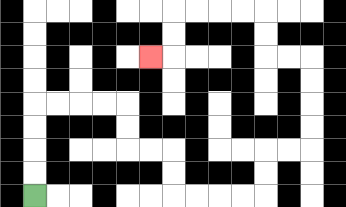{'start': '[1, 8]', 'end': '[6, 2]', 'path_directions': 'U,U,U,U,R,R,R,R,D,D,R,R,D,D,R,R,R,R,U,U,R,R,U,U,U,U,L,L,U,U,L,L,L,L,D,D,L', 'path_coordinates': '[[1, 8], [1, 7], [1, 6], [1, 5], [1, 4], [2, 4], [3, 4], [4, 4], [5, 4], [5, 5], [5, 6], [6, 6], [7, 6], [7, 7], [7, 8], [8, 8], [9, 8], [10, 8], [11, 8], [11, 7], [11, 6], [12, 6], [13, 6], [13, 5], [13, 4], [13, 3], [13, 2], [12, 2], [11, 2], [11, 1], [11, 0], [10, 0], [9, 0], [8, 0], [7, 0], [7, 1], [7, 2], [6, 2]]'}